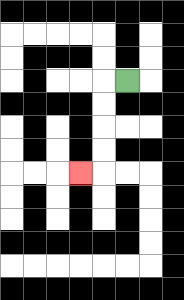{'start': '[5, 3]', 'end': '[3, 7]', 'path_directions': 'L,D,D,D,D,L', 'path_coordinates': '[[5, 3], [4, 3], [4, 4], [4, 5], [4, 6], [4, 7], [3, 7]]'}